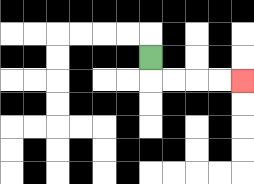{'start': '[6, 2]', 'end': '[10, 3]', 'path_directions': 'D,R,R,R,R', 'path_coordinates': '[[6, 2], [6, 3], [7, 3], [8, 3], [9, 3], [10, 3]]'}